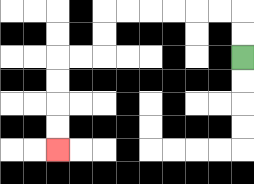{'start': '[10, 2]', 'end': '[2, 6]', 'path_directions': 'U,U,L,L,L,L,L,L,D,D,L,L,D,D,D,D', 'path_coordinates': '[[10, 2], [10, 1], [10, 0], [9, 0], [8, 0], [7, 0], [6, 0], [5, 0], [4, 0], [4, 1], [4, 2], [3, 2], [2, 2], [2, 3], [2, 4], [2, 5], [2, 6]]'}